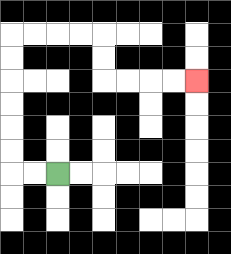{'start': '[2, 7]', 'end': '[8, 3]', 'path_directions': 'L,L,U,U,U,U,U,U,R,R,R,R,D,D,R,R,R,R', 'path_coordinates': '[[2, 7], [1, 7], [0, 7], [0, 6], [0, 5], [0, 4], [0, 3], [0, 2], [0, 1], [1, 1], [2, 1], [3, 1], [4, 1], [4, 2], [4, 3], [5, 3], [6, 3], [7, 3], [8, 3]]'}